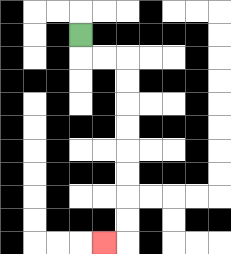{'start': '[3, 1]', 'end': '[4, 10]', 'path_directions': 'D,R,R,D,D,D,D,D,D,D,D,L', 'path_coordinates': '[[3, 1], [3, 2], [4, 2], [5, 2], [5, 3], [5, 4], [5, 5], [5, 6], [5, 7], [5, 8], [5, 9], [5, 10], [4, 10]]'}